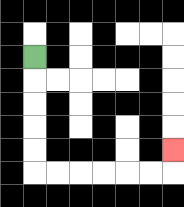{'start': '[1, 2]', 'end': '[7, 6]', 'path_directions': 'D,D,D,D,D,R,R,R,R,R,R,U', 'path_coordinates': '[[1, 2], [1, 3], [1, 4], [1, 5], [1, 6], [1, 7], [2, 7], [3, 7], [4, 7], [5, 7], [6, 7], [7, 7], [7, 6]]'}